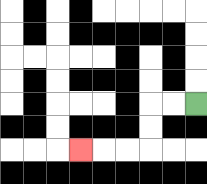{'start': '[8, 4]', 'end': '[3, 6]', 'path_directions': 'L,L,D,D,L,L,L', 'path_coordinates': '[[8, 4], [7, 4], [6, 4], [6, 5], [6, 6], [5, 6], [4, 6], [3, 6]]'}